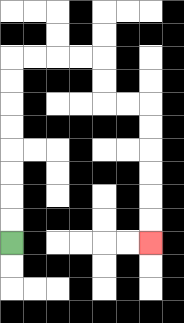{'start': '[0, 10]', 'end': '[6, 10]', 'path_directions': 'U,U,U,U,U,U,U,U,R,R,R,R,D,D,R,R,D,D,D,D,D,D', 'path_coordinates': '[[0, 10], [0, 9], [0, 8], [0, 7], [0, 6], [0, 5], [0, 4], [0, 3], [0, 2], [1, 2], [2, 2], [3, 2], [4, 2], [4, 3], [4, 4], [5, 4], [6, 4], [6, 5], [6, 6], [6, 7], [6, 8], [6, 9], [6, 10]]'}